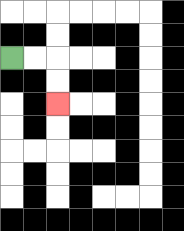{'start': '[0, 2]', 'end': '[2, 4]', 'path_directions': 'R,R,D,D', 'path_coordinates': '[[0, 2], [1, 2], [2, 2], [2, 3], [2, 4]]'}